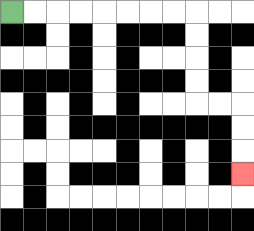{'start': '[0, 0]', 'end': '[10, 7]', 'path_directions': 'R,R,R,R,R,R,R,R,D,D,D,D,R,R,D,D,D', 'path_coordinates': '[[0, 0], [1, 0], [2, 0], [3, 0], [4, 0], [5, 0], [6, 0], [7, 0], [8, 0], [8, 1], [8, 2], [8, 3], [8, 4], [9, 4], [10, 4], [10, 5], [10, 6], [10, 7]]'}